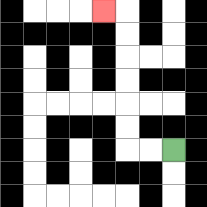{'start': '[7, 6]', 'end': '[4, 0]', 'path_directions': 'L,L,U,U,U,U,U,U,L', 'path_coordinates': '[[7, 6], [6, 6], [5, 6], [5, 5], [5, 4], [5, 3], [5, 2], [5, 1], [5, 0], [4, 0]]'}